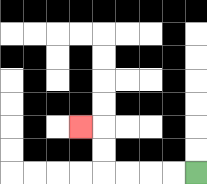{'start': '[8, 7]', 'end': '[3, 5]', 'path_directions': 'L,L,L,L,U,U,L', 'path_coordinates': '[[8, 7], [7, 7], [6, 7], [5, 7], [4, 7], [4, 6], [4, 5], [3, 5]]'}